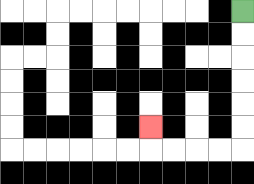{'start': '[10, 0]', 'end': '[6, 5]', 'path_directions': 'D,D,D,D,D,D,L,L,L,L,U', 'path_coordinates': '[[10, 0], [10, 1], [10, 2], [10, 3], [10, 4], [10, 5], [10, 6], [9, 6], [8, 6], [7, 6], [6, 6], [6, 5]]'}